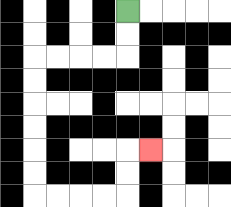{'start': '[5, 0]', 'end': '[6, 6]', 'path_directions': 'D,D,L,L,L,L,D,D,D,D,D,D,R,R,R,R,U,U,R', 'path_coordinates': '[[5, 0], [5, 1], [5, 2], [4, 2], [3, 2], [2, 2], [1, 2], [1, 3], [1, 4], [1, 5], [1, 6], [1, 7], [1, 8], [2, 8], [3, 8], [4, 8], [5, 8], [5, 7], [5, 6], [6, 6]]'}